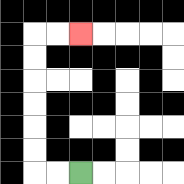{'start': '[3, 7]', 'end': '[3, 1]', 'path_directions': 'L,L,U,U,U,U,U,U,R,R', 'path_coordinates': '[[3, 7], [2, 7], [1, 7], [1, 6], [1, 5], [1, 4], [1, 3], [1, 2], [1, 1], [2, 1], [3, 1]]'}